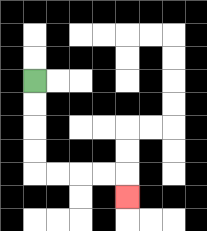{'start': '[1, 3]', 'end': '[5, 8]', 'path_directions': 'D,D,D,D,R,R,R,R,D', 'path_coordinates': '[[1, 3], [1, 4], [1, 5], [1, 6], [1, 7], [2, 7], [3, 7], [4, 7], [5, 7], [5, 8]]'}